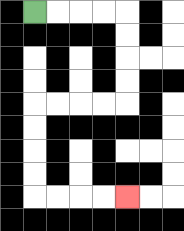{'start': '[1, 0]', 'end': '[5, 8]', 'path_directions': 'R,R,R,R,D,D,D,D,L,L,L,L,D,D,D,D,R,R,R,R', 'path_coordinates': '[[1, 0], [2, 0], [3, 0], [4, 0], [5, 0], [5, 1], [5, 2], [5, 3], [5, 4], [4, 4], [3, 4], [2, 4], [1, 4], [1, 5], [1, 6], [1, 7], [1, 8], [2, 8], [3, 8], [4, 8], [5, 8]]'}